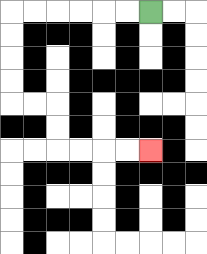{'start': '[6, 0]', 'end': '[6, 6]', 'path_directions': 'L,L,L,L,L,L,D,D,D,D,R,R,D,D,R,R,R,R', 'path_coordinates': '[[6, 0], [5, 0], [4, 0], [3, 0], [2, 0], [1, 0], [0, 0], [0, 1], [0, 2], [0, 3], [0, 4], [1, 4], [2, 4], [2, 5], [2, 6], [3, 6], [4, 6], [5, 6], [6, 6]]'}